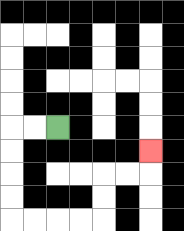{'start': '[2, 5]', 'end': '[6, 6]', 'path_directions': 'L,L,D,D,D,D,R,R,R,R,U,U,R,R,U', 'path_coordinates': '[[2, 5], [1, 5], [0, 5], [0, 6], [0, 7], [0, 8], [0, 9], [1, 9], [2, 9], [3, 9], [4, 9], [4, 8], [4, 7], [5, 7], [6, 7], [6, 6]]'}